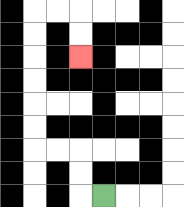{'start': '[4, 8]', 'end': '[3, 2]', 'path_directions': 'L,U,U,L,L,U,U,U,U,U,U,R,R,D,D', 'path_coordinates': '[[4, 8], [3, 8], [3, 7], [3, 6], [2, 6], [1, 6], [1, 5], [1, 4], [1, 3], [1, 2], [1, 1], [1, 0], [2, 0], [3, 0], [3, 1], [3, 2]]'}